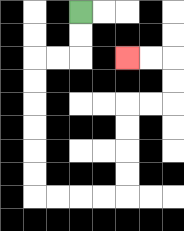{'start': '[3, 0]', 'end': '[5, 2]', 'path_directions': 'D,D,L,L,D,D,D,D,D,D,R,R,R,R,U,U,U,U,R,R,U,U,L,L', 'path_coordinates': '[[3, 0], [3, 1], [3, 2], [2, 2], [1, 2], [1, 3], [1, 4], [1, 5], [1, 6], [1, 7], [1, 8], [2, 8], [3, 8], [4, 8], [5, 8], [5, 7], [5, 6], [5, 5], [5, 4], [6, 4], [7, 4], [7, 3], [7, 2], [6, 2], [5, 2]]'}